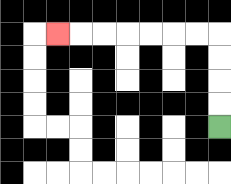{'start': '[9, 5]', 'end': '[2, 1]', 'path_directions': 'U,U,U,U,L,L,L,L,L,L,L', 'path_coordinates': '[[9, 5], [9, 4], [9, 3], [9, 2], [9, 1], [8, 1], [7, 1], [6, 1], [5, 1], [4, 1], [3, 1], [2, 1]]'}